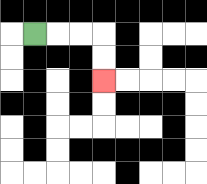{'start': '[1, 1]', 'end': '[4, 3]', 'path_directions': 'R,R,R,D,D', 'path_coordinates': '[[1, 1], [2, 1], [3, 1], [4, 1], [4, 2], [4, 3]]'}